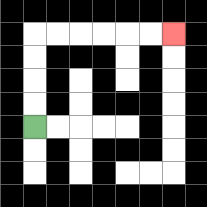{'start': '[1, 5]', 'end': '[7, 1]', 'path_directions': 'U,U,U,U,R,R,R,R,R,R', 'path_coordinates': '[[1, 5], [1, 4], [1, 3], [1, 2], [1, 1], [2, 1], [3, 1], [4, 1], [5, 1], [6, 1], [7, 1]]'}